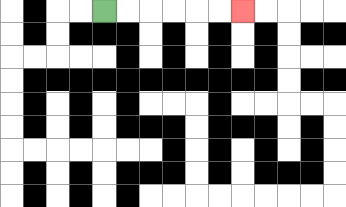{'start': '[4, 0]', 'end': '[10, 0]', 'path_directions': 'R,R,R,R,R,R', 'path_coordinates': '[[4, 0], [5, 0], [6, 0], [7, 0], [8, 0], [9, 0], [10, 0]]'}